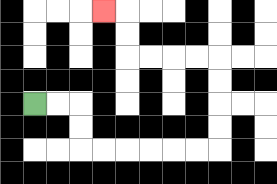{'start': '[1, 4]', 'end': '[4, 0]', 'path_directions': 'R,R,D,D,R,R,R,R,R,R,U,U,U,U,L,L,L,L,U,U,L', 'path_coordinates': '[[1, 4], [2, 4], [3, 4], [3, 5], [3, 6], [4, 6], [5, 6], [6, 6], [7, 6], [8, 6], [9, 6], [9, 5], [9, 4], [9, 3], [9, 2], [8, 2], [7, 2], [6, 2], [5, 2], [5, 1], [5, 0], [4, 0]]'}